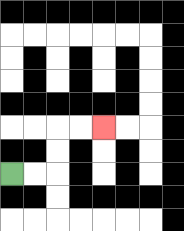{'start': '[0, 7]', 'end': '[4, 5]', 'path_directions': 'R,R,U,U,R,R', 'path_coordinates': '[[0, 7], [1, 7], [2, 7], [2, 6], [2, 5], [3, 5], [4, 5]]'}